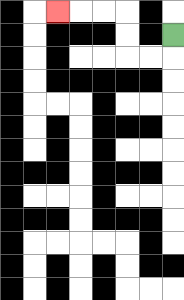{'start': '[7, 1]', 'end': '[2, 0]', 'path_directions': 'D,L,L,U,U,L,L,L', 'path_coordinates': '[[7, 1], [7, 2], [6, 2], [5, 2], [5, 1], [5, 0], [4, 0], [3, 0], [2, 0]]'}